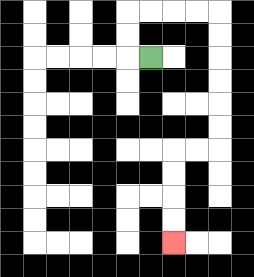{'start': '[6, 2]', 'end': '[7, 10]', 'path_directions': 'L,U,U,R,R,R,R,D,D,D,D,D,D,L,L,D,D,D,D', 'path_coordinates': '[[6, 2], [5, 2], [5, 1], [5, 0], [6, 0], [7, 0], [8, 0], [9, 0], [9, 1], [9, 2], [9, 3], [9, 4], [9, 5], [9, 6], [8, 6], [7, 6], [7, 7], [7, 8], [7, 9], [7, 10]]'}